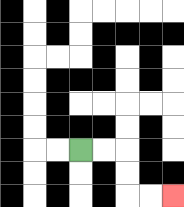{'start': '[3, 6]', 'end': '[7, 8]', 'path_directions': 'R,R,D,D,R,R', 'path_coordinates': '[[3, 6], [4, 6], [5, 6], [5, 7], [5, 8], [6, 8], [7, 8]]'}